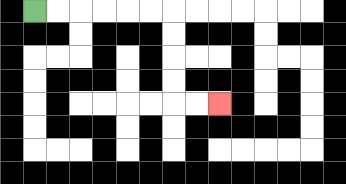{'start': '[1, 0]', 'end': '[9, 4]', 'path_directions': 'R,R,R,R,R,R,D,D,D,D,R,R', 'path_coordinates': '[[1, 0], [2, 0], [3, 0], [4, 0], [5, 0], [6, 0], [7, 0], [7, 1], [7, 2], [7, 3], [7, 4], [8, 4], [9, 4]]'}